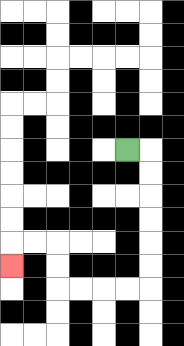{'start': '[5, 6]', 'end': '[0, 11]', 'path_directions': 'R,D,D,D,D,D,D,L,L,L,L,U,U,L,L,D', 'path_coordinates': '[[5, 6], [6, 6], [6, 7], [6, 8], [6, 9], [6, 10], [6, 11], [6, 12], [5, 12], [4, 12], [3, 12], [2, 12], [2, 11], [2, 10], [1, 10], [0, 10], [0, 11]]'}